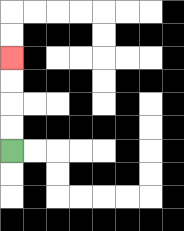{'start': '[0, 6]', 'end': '[0, 2]', 'path_directions': 'U,U,U,U', 'path_coordinates': '[[0, 6], [0, 5], [0, 4], [0, 3], [0, 2]]'}